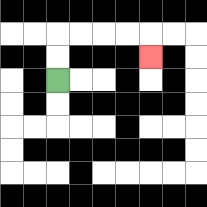{'start': '[2, 3]', 'end': '[6, 2]', 'path_directions': 'U,U,R,R,R,R,D', 'path_coordinates': '[[2, 3], [2, 2], [2, 1], [3, 1], [4, 1], [5, 1], [6, 1], [6, 2]]'}